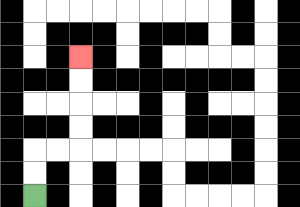{'start': '[1, 8]', 'end': '[3, 2]', 'path_directions': 'U,U,R,R,U,U,U,U', 'path_coordinates': '[[1, 8], [1, 7], [1, 6], [2, 6], [3, 6], [3, 5], [3, 4], [3, 3], [3, 2]]'}